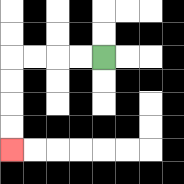{'start': '[4, 2]', 'end': '[0, 6]', 'path_directions': 'L,L,L,L,D,D,D,D', 'path_coordinates': '[[4, 2], [3, 2], [2, 2], [1, 2], [0, 2], [0, 3], [0, 4], [0, 5], [0, 6]]'}